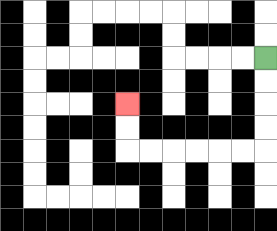{'start': '[11, 2]', 'end': '[5, 4]', 'path_directions': 'D,D,D,D,L,L,L,L,L,L,U,U', 'path_coordinates': '[[11, 2], [11, 3], [11, 4], [11, 5], [11, 6], [10, 6], [9, 6], [8, 6], [7, 6], [6, 6], [5, 6], [5, 5], [5, 4]]'}